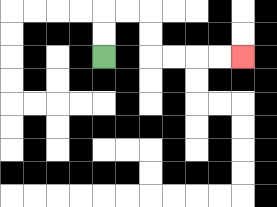{'start': '[4, 2]', 'end': '[10, 2]', 'path_directions': 'U,U,R,R,D,D,R,R,R,R', 'path_coordinates': '[[4, 2], [4, 1], [4, 0], [5, 0], [6, 0], [6, 1], [6, 2], [7, 2], [8, 2], [9, 2], [10, 2]]'}